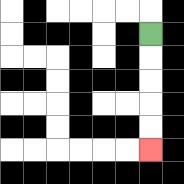{'start': '[6, 1]', 'end': '[6, 6]', 'path_directions': 'D,D,D,D,D', 'path_coordinates': '[[6, 1], [6, 2], [6, 3], [6, 4], [6, 5], [6, 6]]'}